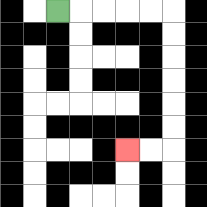{'start': '[2, 0]', 'end': '[5, 6]', 'path_directions': 'R,R,R,R,R,D,D,D,D,D,D,L,L', 'path_coordinates': '[[2, 0], [3, 0], [4, 0], [5, 0], [6, 0], [7, 0], [7, 1], [7, 2], [7, 3], [7, 4], [7, 5], [7, 6], [6, 6], [5, 6]]'}